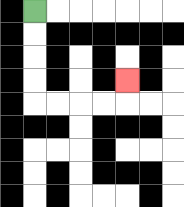{'start': '[1, 0]', 'end': '[5, 3]', 'path_directions': 'D,D,D,D,R,R,R,R,U', 'path_coordinates': '[[1, 0], [1, 1], [1, 2], [1, 3], [1, 4], [2, 4], [3, 4], [4, 4], [5, 4], [5, 3]]'}